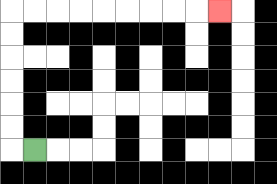{'start': '[1, 6]', 'end': '[9, 0]', 'path_directions': 'L,U,U,U,U,U,U,R,R,R,R,R,R,R,R,R', 'path_coordinates': '[[1, 6], [0, 6], [0, 5], [0, 4], [0, 3], [0, 2], [0, 1], [0, 0], [1, 0], [2, 0], [3, 0], [4, 0], [5, 0], [6, 0], [7, 0], [8, 0], [9, 0]]'}